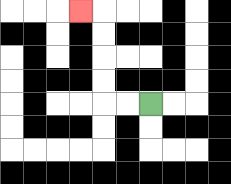{'start': '[6, 4]', 'end': '[3, 0]', 'path_directions': 'L,L,U,U,U,U,L', 'path_coordinates': '[[6, 4], [5, 4], [4, 4], [4, 3], [4, 2], [4, 1], [4, 0], [3, 0]]'}